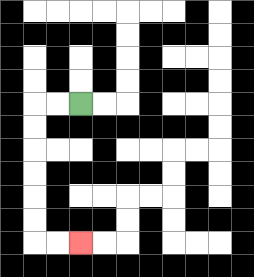{'start': '[3, 4]', 'end': '[3, 10]', 'path_directions': 'L,L,D,D,D,D,D,D,R,R', 'path_coordinates': '[[3, 4], [2, 4], [1, 4], [1, 5], [1, 6], [1, 7], [1, 8], [1, 9], [1, 10], [2, 10], [3, 10]]'}